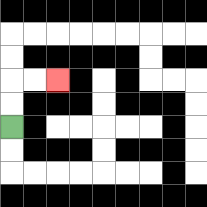{'start': '[0, 5]', 'end': '[2, 3]', 'path_directions': 'U,U,R,R', 'path_coordinates': '[[0, 5], [0, 4], [0, 3], [1, 3], [2, 3]]'}